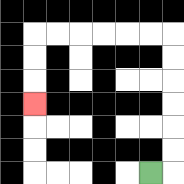{'start': '[6, 7]', 'end': '[1, 4]', 'path_directions': 'R,U,U,U,U,U,U,L,L,L,L,L,L,D,D,D', 'path_coordinates': '[[6, 7], [7, 7], [7, 6], [7, 5], [7, 4], [7, 3], [7, 2], [7, 1], [6, 1], [5, 1], [4, 1], [3, 1], [2, 1], [1, 1], [1, 2], [1, 3], [1, 4]]'}